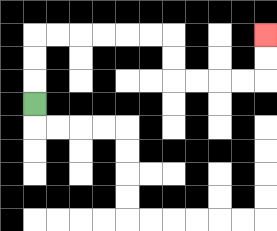{'start': '[1, 4]', 'end': '[11, 1]', 'path_directions': 'U,U,U,R,R,R,R,R,R,D,D,R,R,R,R,U,U', 'path_coordinates': '[[1, 4], [1, 3], [1, 2], [1, 1], [2, 1], [3, 1], [4, 1], [5, 1], [6, 1], [7, 1], [7, 2], [7, 3], [8, 3], [9, 3], [10, 3], [11, 3], [11, 2], [11, 1]]'}